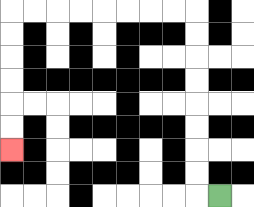{'start': '[9, 8]', 'end': '[0, 6]', 'path_directions': 'L,U,U,U,U,U,U,U,U,L,L,L,L,L,L,L,L,D,D,D,D,D,D', 'path_coordinates': '[[9, 8], [8, 8], [8, 7], [8, 6], [8, 5], [8, 4], [8, 3], [8, 2], [8, 1], [8, 0], [7, 0], [6, 0], [5, 0], [4, 0], [3, 0], [2, 0], [1, 0], [0, 0], [0, 1], [0, 2], [0, 3], [0, 4], [0, 5], [0, 6]]'}